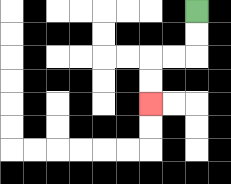{'start': '[8, 0]', 'end': '[6, 4]', 'path_directions': 'D,D,L,L,D,D', 'path_coordinates': '[[8, 0], [8, 1], [8, 2], [7, 2], [6, 2], [6, 3], [6, 4]]'}